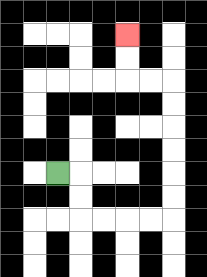{'start': '[2, 7]', 'end': '[5, 1]', 'path_directions': 'R,D,D,R,R,R,R,U,U,U,U,U,U,L,L,U,U', 'path_coordinates': '[[2, 7], [3, 7], [3, 8], [3, 9], [4, 9], [5, 9], [6, 9], [7, 9], [7, 8], [7, 7], [7, 6], [7, 5], [7, 4], [7, 3], [6, 3], [5, 3], [5, 2], [5, 1]]'}